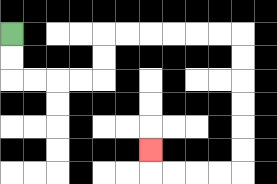{'start': '[0, 1]', 'end': '[6, 6]', 'path_directions': 'D,D,R,R,R,R,U,U,R,R,R,R,R,R,D,D,D,D,D,D,L,L,L,L,U', 'path_coordinates': '[[0, 1], [0, 2], [0, 3], [1, 3], [2, 3], [3, 3], [4, 3], [4, 2], [4, 1], [5, 1], [6, 1], [7, 1], [8, 1], [9, 1], [10, 1], [10, 2], [10, 3], [10, 4], [10, 5], [10, 6], [10, 7], [9, 7], [8, 7], [7, 7], [6, 7], [6, 6]]'}